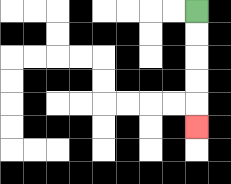{'start': '[8, 0]', 'end': '[8, 5]', 'path_directions': 'D,D,D,D,D', 'path_coordinates': '[[8, 0], [8, 1], [8, 2], [8, 3], [8, 4], [8, 5]]'}